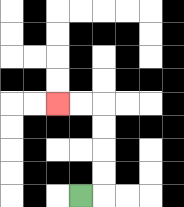{'start': '[3, 8]', 'end': '[2, 4]', 'path_directions': 'R,U,U,U,U,L,L', 'path_coordinates': '[[3, 8], [4, 8], [4, 7], [4, 6], [4, 5], [4, 4], [3, 4], [2, 4]]'}